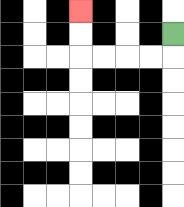{'start': '[7, 1]', 'end': '[3, 0]', 'path_directions': 'D,L,L,L,L,U,U', 'path_coordinates': '[[7, 1], [7, 2], [6, 2], [5, 2], [4, 2], [3, 2], [3, 1], [3, 0]]'}